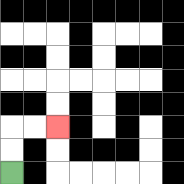{'start': '[0, 7]', 'end': '[2, 5]', 'path_directions': 'U,U,R,R', 'path_coordinates': '[[0, 7], [0, 6], [0, 5], [1, 5], [2, 5]]'}